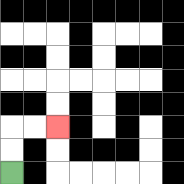{'start': '[0, 7]', 'end': '[2, 5]', 'path_directions': 'U,U,R,R', 'path_coordinates': '[[0, 7], [0, 6], [0, 5], [1, 5], [2, 5]]'}